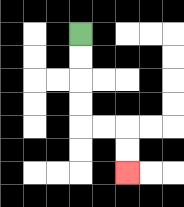{'start': '[3, 1]', 'end': '[5, 7]', 'path_directions': 'D,D,D,D,R,R,D,D', 'path_coordinates': '[[3, 1], [3, 2], [3, 3], [3, 4], [3, 5], [4, 5], [5, 5], [5, 6], [5, 7]]'}